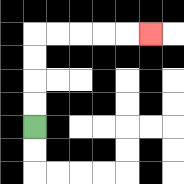{'start': '[1, 5]', 'end': '[6, 1]', 'path_directions': 'U,U,U,U,R,R,R,R,R', 'path_coordinates': '[[1, 5], [1, 4], [1, 3], [1, 2], [1, 1], [2, 1], [3, 1], [4, 1], [5, 1], [6, 1]]'}